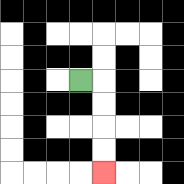{'start': '[3, 3]', 'end': '[4, 7]', 'path_directions': 'R,D,D,D,D', 'path_coordinates': '[[3, 3], [4, 3], [4, 4], [4, 5], [4, 6], [4, 7]]'}